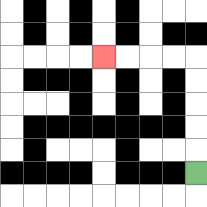{'start': '[8, 7]', 'end': '[4, 2]', 'path_directions': 'U,U,U,U,U,L,L,L,L', 'path_coordinates': '[[8, 7], [8, 6], [8, 5], [8, 4], [8, 3], [8, 2], [7, 2], [6, 2], [5, 2], [4, 2]]'}